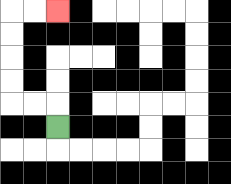{'start': '[2, 5]', 'end': '[2, 0]', 'path_directions': 'U,L,L,U,U,U,U,R,R', 'path_coordinates': '[[2, 5], [2, 4], [1, 4], [0, 4], [0, 3], [0, 2], [0, 1], [0, 0], [1, 0], [2, 0]]'}